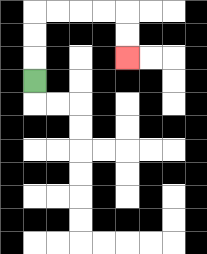{'start': '[1, 3]', 'end': '[5, 2]', 'path_directions': 'U,U,U,R,R,R,R,D,D', 'path_coordinates': '[[1, 3], [1, 2], [1, 1], [1, 0], [2, 0], [3, 0], [4, 0], [5, 0], [5, 1], [5, 2]]'}